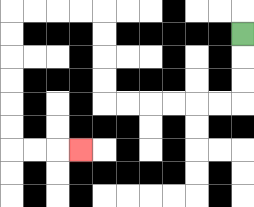{'start': '[10, 1]', 'end': '[3, 6]', 'path_directions': 'D,D,D,L,L,L,L,L,L,U,U,U,U,L,L,L,L,D,D,D,D,D,D,R,R,R', 'path_coordinates': '[[10, 1], [10, 2], [10, 3], [10, 4], [9, 4], [8, 4], [7, 4], [6, 4], [5, 4], [4, 4], [4, 3], [4, 2], [4, 1], [4, 0], [3, 0], [2, 0], [1, 0], [0, 0], [0, 1], [0, 2], [0, 3], [0, 4], [0, 5], [0, 6], [1, 6], [2, 6], [3, 6]]'}